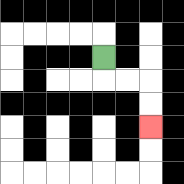{'start': '[4, 2]', 'end': '[6, 5]', 'path_directions': 'D,R,R,D,D', 'path_coordinates': '[[4, 2], [4, 3], [5, 3], [6, 3], [6, 4], [6, 5]]'}